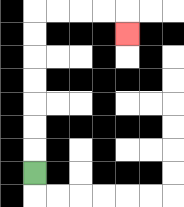{'start': '[1, 7]', 'end': '[5, 1]', 'path_directions': 'U,U,U,U,U,U,U,R,R,R,R,D', 'path_coordinates': '[[1, 7], [1, 6], [1, 5], [1, 4], [1, 3], [1, 2], [1, 1], [1, 0], [2, 0], [3, 0], [4, 0], [5, 0], [5, 1]]'}